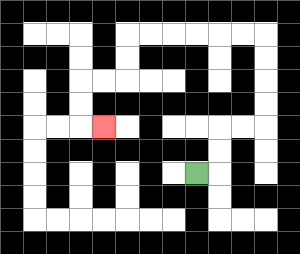{'start': '[8, 7]', 'end': '[4, 5]', 'path_directions': 'R,U,U,R,R,U,U,U,U,L,L,L,L,L,L,D,D,L,L,D,D,R', 'path_coordinates': '[[8, 7], [9, 7], [9, 6], [9, 5], [10, 5], [11, 5], [11, 4], [11, 3], [11, 2], [11, 1], [10, 1], [9, 1], [8, 1], [7, 1], [6, 1], [5, 1], [5, 2], [5, 3], [4, 3], [3, 3], [3, 4], [3, 5], [4, 5]]'}